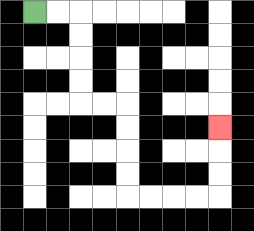{'start': '[1, 0]', 'end': '[9, 5]', 'path_directions': 'R,R,D,D,D,D,R,R,D,D,D,D,R,R,R,R,U,U,U', 'path_coordinates': '[[1, 0], [2, 0], [3, 0], [3, 1], [3, 2], [3, 3], [3, 4], [4, 4], [5, 4], [5, 5], [5, 6], [5, 7], [5, 8], [6, 8], [7, 8], [8, 8], [9, 8], [9, 7], [9, 6], [9, 5]]'}